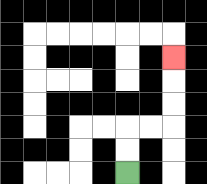{'start': '[5, 7]', 'end': '[7, 2]', 'path_directions': 'U,U,R,R,U,U,U', 'path_coordinates': '[[5, 7], [5, 6], [5, 5], [6, 5], [7, 5], [7, 4], [7, 3], [7, 2]]'}